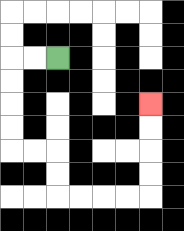{'start': '[2, 2]', 'end': '[6, 4]', 'path_directions': 'L,L,D,D,D,D,R,R,D,D,R,R,R,R,U,U,U,U', 'path_coordinates': '[[2, 2], [1, 2], [0, 2], [0, 3], [0, 4], [0, 5], [0, 6], [1, 6], [2, 6], [2, 7], [2, 8], [3, 8], [4, 8], [5, 8], [6, 8], [6, 7], [6, 6], [6, 5], [6, 4]]'}